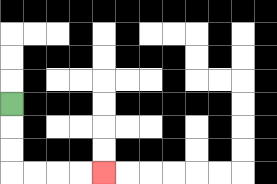{'start': '[0, 4]', 'end': '[4, 7]', 'path_directions': 'D,D,D,R,R,R,R', 'path_coordinates': '[[0, 4], [0, 5], [0, 6], [0, 7], [1, 7], [2, 7], [3, 7], [4, 7]]'}